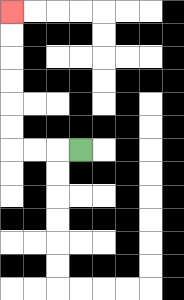{'start': '[3, 6]', 'end': '[0, 0]', 'path_directions': 'L,L,L,U,U,U,U,U,U', 'path_coordinates': '[[3, 6], [2, 6], [1, 6], [0, 6], [0, 5], [0, 4], [0, 3], [0, 2], [0, 1], [0, 0]]'}